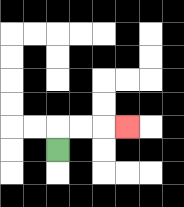{'start': '[2, 6]', 'end': '[5, 5]', 'path_directions': 'U,R,R,R', 'path_coordinates': '[[2, 6], [2, 5], [3, 5], [4, 5], [5, 5]]'}